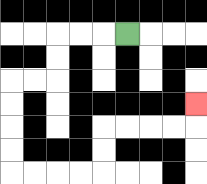{'start': '[5, 1]', 'end': '[8, 4]', 'path_directions': 'L,L,L,D,D,L,L,D,D,D,D,R,R,R,R,U,U,R,R,R,R,U', 'path_coordinates': '[[5, 1], [4, 1], [3, 1], [2, 1], [2, 2], [2, 3], [1, 3], [0, 3], [0, 4], [0, 5], [0, 6], [0, 7], [1, 7], [2, 7], [3, 7], [4, 7], [4, 6], [4, 5], [5, 5], [6, 5], [7, 5], [8, 5], [8, 4]]'}